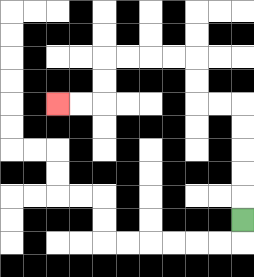{'start': '[10, 9]', 'end': '[2, 4]', 'path_directions': 'U,U,U,U,U,L,L,U,U,L,L,L,L,D,D,L,L', 'path_coordinates': '[[10, 9], [10, 8], [10, 7], [10, 6], [10, 5], [10, 4], [9, 4], [8, 4], [8, 3], [8, 2], [7, 2], [6, 2], [5, 2], [4, 2], [4, 3], [4, 4], [3, 4], [2, 4]]'}